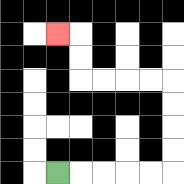{'start': '[2, 7]', 'end': '[2, 1]', 'path_directions': 'R,R,R,R,R,U,U,U,U,L,L,L,L,U,U,L', 'path_coordinates': '[[2, 7], [3, 7], [4, 7], [5, 7], [6, 7], [7, 7], [7, 6], [7, 5], [7, 4], [7, 3], [6, 3], [5, 3], [4, 3], [3, 3], [3, 2], [3, 1], [2, 1]]'}